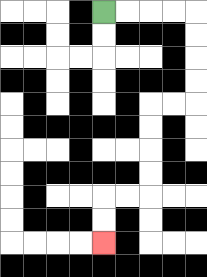{'start': '[4, 0]', 'end': '[4, 10]', 'path_directions': 'R,R,R,R,D,D,D,D,L,L,D,D,D,D,L,L,D,D', 'path_coordinates': '[[4, 0], [5, 0], [6, 0], [7, 0], [8, 0], [8, 1], [8, 2], [8, 3], [8, 4], [7, 4], [6, 4], [6, 5], [6, 6], [6, 7], [6, 8], [5, 8], [4, 8], [4, 9], [4, 10]]'}